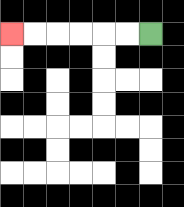{'start': '[6, 1]', 'end': '[0, 1]', 'path_directions': 'L,L,L,L,L,L', 'path_coordinates': '[[6, 1], [5, 1], [4, 1], [3, 1], [2, 1], [1, 1], [0, 1]]'}